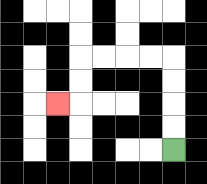{'start': '[7, 6]', 'end': '[2, 4]', 'path_directions': 'U,U,U,U,L,L,L,L,D,D,L', 'path_coordinates': '[[7, 6], [7, 5], [7, 4], [7, 3], [7, 2], [6, 2], [5, 2], [4, 2], [3, 2], [3, 3], [3, 4], [2, 4]]'}